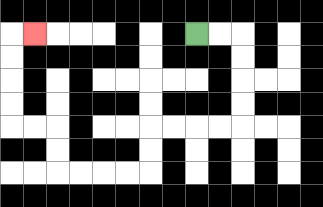{'start': '[8, 1]', 'end': '[1, 1]', 'path_directions': 'R,R,D,D,D,D,L,L,L,L,D,D,L,L,L,L,U,U,L,L,U,U,U,U,R', 'path_coordinates': '[[8, 1], [9, 1], [10, 1], [10, 2], [10, 3], [10, 4], [10, 5], [9, 5], [8, 5], [7, 5], [6, 5], [6, 6], [6, 7], [5, 7], [4, 7], [3, 7], [2, 7], [2, 6], [2, 5], [1, 5], [0, 5], [0, 4], [0, 3], [0, 2], [0, 1], [1, 1]]'}